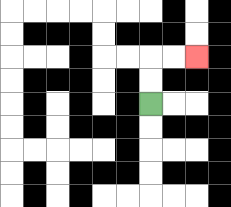{'start': '[6, 4]', 'end': '[8, 2]', 'path_directions': 'U,U,R,R', 'path_coordinates': '[[6, 4], [6, 3], [6, 2], [7, 2], [8, 2]]'}